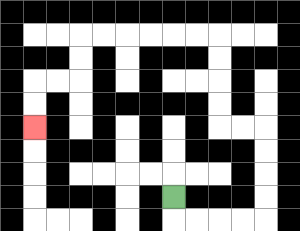{'start': '[7, 8]', 'end': '[1, 5]', 'path_directions': 'D,R,R,R,R,U,U,U,U,L,L,U,U,U,U,L,L,L,L,L,L,D,D,L,L,D,D', 'path_coordinates': '[[7, 8], [7, 9], [8, 9], [9, 9], [10, 9], [11, 9], [11, 8], [11, 7], [11, 6], [11, 5], [10, 5], [9, 5], [9, 4], [9, 3], [9, 2], [9, 1], [8, 1], [7, 1], [6, 1], [5, 1], [4, 1], [3, 1], [3, 2], [3, 3], [2, 3], [1, 3], [1, 4], [1, 5]]'}